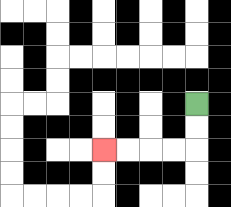{'start': '[8, 4]', 'end': '[4, 6]', 'path_directions': 'D,D,L,L,L,L', 'path_coordinates': '[[8, 4], [8, 5], [8, 6], [7, 6], [6, 6], [5, 6], [4, 6]]'}